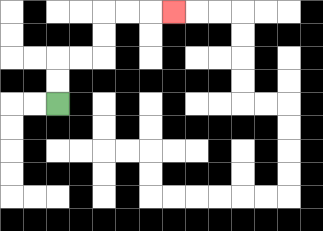{'start': '[2, 4]', 'end': '[7, 0]', 'path_directions': 'U,U,R,R,U,U,R,R,R', 'path_coordinates': '[[2, 4], [2, 3], [2, 2], [3, 2], [4, 2], [4, 1], [4, 0], [5, 0], [6, 0], [7, 0]]'}